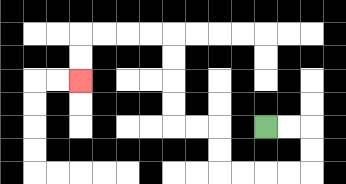{'start': '[11, 5]', 'end': '[3, 3]', 'path_directions': 'R,R,D,D,L,L,L,L,U,U,L,L,U,U,U,U,L,L,L,L,D,D', 'path_coordinates': '[[11, 5], [12, 5], [13, 5], [13, 6], [13, 7], [12, 7], [11, 7], [10, 7], [9, 7], [9, 6], [9, 5], [8, 5], [7, 5], [7, 4], [7, 3], [7, 2], [7, 1], [6, 1], [5, 1], [4, 1], [3, 1], [3, 2], [3, 3]]'}